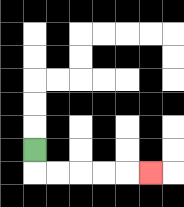{'start': '[1, 6]', 'end': '[6, 7]', 'path_directions': 'D,R,R,R,R,R', 'path_coordinates': '[[1, 6], [1, 7], [2, 7], [3, 7], [4, 7], [5, 7], [6, 7]]'}